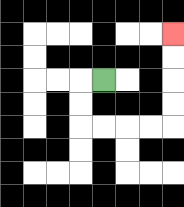{'start': '[4, 3]', 'end': '[7, 1]', 'path_directions': 'L,D,D,R,R,R,R,U,U,U,U', 'path_coordinates': '[[4, 3], [3, 3], [3, 4], [3, 5], [4, 5], [5, 5], [6, 5], [7, 5], [7, 4], [7, 3], [7, 2], [7, 1]]'}